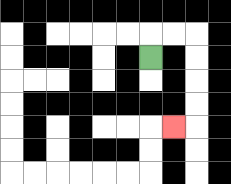{'start': '[6, 2]', 'end': '[7, 5]', 'path_directions': 'U,R,R,D,D,D,D,L', 'path_coordinates': '[[6, 2], [6, 1], [7, 1], [8, 1], [8, 2], [8, 3], [8, 4], [8, 5], [7, 5]]'}